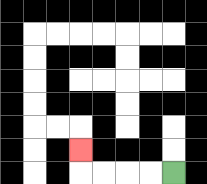{'start': '[7, 7]', 'end': '[3, 6]', 'path_directions': 'L,L,L,L,U', 'path_coordinates': '[[7, 7], [6, 7], [5, 7], [4, 7], [3, 7], [3, 6]]'}